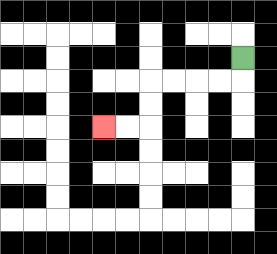{'start': '[10, 2]', 'end': '[4, 5]', 'path_directions': 'D,L,L,L,L,D,D,L,L', 'path_coordinates': '[[10, 2], [10, 3], [9, 3], [8, 3], [7, 3], [6, 3], [6, 4], [6, 5], [5, 5], [4, 5]]'}